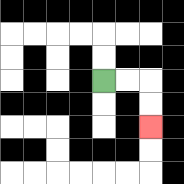{'start': '[4, 3]', 'end': '[6, 5]', 'path_directions': 'R,R,D,D', 'path_coordinates': '[[4, 3], [5, 3], [6, 3], [6, 4], [6, 5]]'}